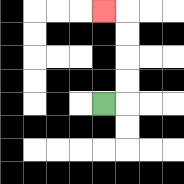{'start': '[4, 4]', 'end': '[4, 0]', 'path_directions': 'R,U,U,U,U,L', 'path_coordinates': '[[4, 4], [5, 4], [5, 3], [5, 2], [5, 1], [5, 0], [4, 0]]'}